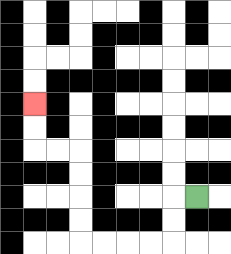{'start': '[8, 8]', 'end': '[1, 4]', 'path_directions': 'L,D,D,L,L,L,L,U,U,U,U,L,L,U,U', 'path_coordinates': '[[8, 8], [7, 8], [7, 9], [7, 10], [6, 10], [5, 10], [4, 10], [3, 10], [3, 9], [3, 8], [3, 7], [3, 6], [2, 6], [1, 6], [1, 5], [1, 4]]'}